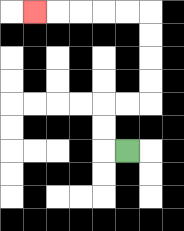{'start': '[5, 6]', 'end': '[1, 0]', 'path_directions': 'L,U,U,R,R,U,U,U,U,L,L,L,L,L', 'path_coordinates': '[[5, 6], [4, 6], [4, 5], [4, 4], [5, 4], [6, 4], [6, 3], [6, 2], [6, 1], [6, 0], [5, 0], [4, 0], [3, 0], [2, 0], [1, 0]]'}